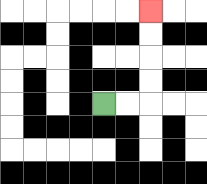{'start': '[4, 4]', 'end': '[6, 0]', 'path_directions': 'R,R,U,U,U,U', 'path_coordinates': '[[4, 4], [5, 4], [6, 4], [6, 3], [6, 2], [6, 1], [6, 0]]'}